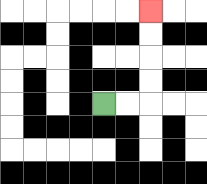{'start': '[4, 4]', 'end': '[6, 0]', 'path_directions': 'R,R,U,U,U,U', 'path_coordinates': '[[4, 4], [5, 4], [6, 4], [6, 3], [6, 2], [6, 1], [6, 0]]'}